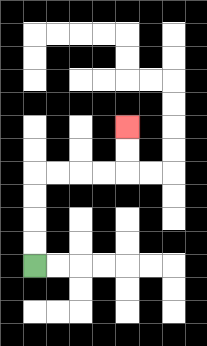{'start': '[1, 11]', 'end': '[5, 5]', 'path_directions': 'U,U,U,U,R,R,R,R,U,U', 'path_coordinates': '[[1, 11], [1, 10], [1, 9], [1, 8], [1, 7], [2, 7], [3, 7], [4, 7], [5, 7], [5, 6], [5, 5]]'}